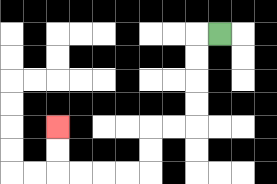{'start': '[9, 1]', 'end': '[2, 5]', 'path_directions': 'L,D,D,D,D,L,L,D,D,L,L,L,L,U,U', 'path_coordinates': '[[9, 1], [8, 1], [8, 2], [8, 3], [8, 4], [8, 5], [7, 5], [6, 5], [6, 6], [6, 7], [5, 7], [4, 7], [3, 7], [2, 7], [2, 6], [2, 5]]'}